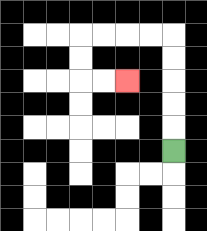{'start': '[7, 6]', 'end': '[5, 3]', 'path_directions': 'U,U,U,U,U,L,L,L,L,D,D,R,R', 'path_coordinates': '[[7, 6], [7, 5], [7, 4], [7, 3], [7, 2], [7, 1], [6, 1], [5, 1], [4, 1], [3, 1], [3, 2], [3, 3], [4, 3], [5, 3]]'}